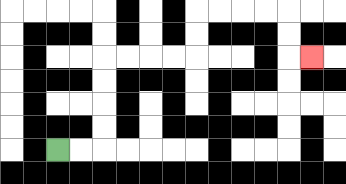{'start': '[2, 6]', 'end': '[13, 2]', 'path_directions': 'R,R,U,U,U,U,R,R,R,R,U,U,R,R,R,R,D,D,R', 'path_coordinates': '[[2, 6], [3, 6], [4, 6], [4, 5], [4, 4], [4, 3], [4, 2], [5, 2], [6, 2], [7, 2], [8, 2], [8, 1], [8, 0], [9, 0], [10, 0], [11, 0], [12, 0], [12, 1], [12, 2], [13, 2]]'}